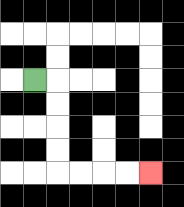{'start': '[1, 3]', 'end': '[6, 7]', 'path_directions': 'R,D,D,D,D,R,R,R,R', 'path_coordinates': '[[1, 3], [2, 3], [2, 4], [2, 5], [2, 6], [2, 7], [3, 7], [4, 7], [5, 7], [6, 7]]'}